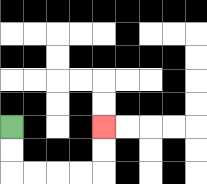{'start': '[0, 5]', 'end': '[4, 5]', 'path_directions': 'D,D,R,R,R,R,U,U', 'path_coordinates': '[[0, 5], [0, 6], [0, 7], [1, 7], [2, 7], [3, 7], [4, 7], [4, 6], [4, 5]]'}